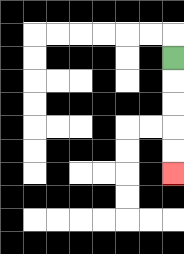{'start': '[7, 2]', 'end': '[7, 7]', 'path_directions': 'D,D,D,D,D', 'path_coordinates': '[[7, 2], [7, 3], [7, 4], [7, 5], [7, 6], [7, 7]]'}